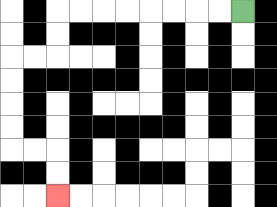{'start': '[10, 0]', 'end': '[2, 8]', 'path_directions': 'L,L,L,L,L,L,L,L,D,D,L,L,D,D,D,D,R,R,D,D', 'path_coordinates': '[[10, 0], [9, 0], [8, 0], [7, 0], [6, 0], [5, 0], [4, 0], [3, 0], [2, 0], [2, 1], [2, 2], [1, 2], [0, 2], [0, 3], [0, 4], [0, 5], [0, 6], [1, 6], [2, 6], [2, 7], [2, 8]]'}